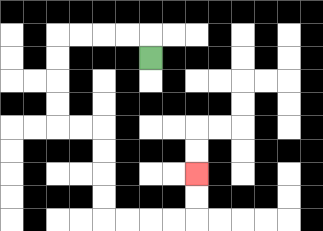{'start': '[6, 2]', 'end': '[8, 7]', 'path_directions': 'U,L,L,L,L,D,D,D,D,R,R,D,D,D,D,R,R,R,R,U,U', 'path_coordinates': '[[6, 2], [6, 1], [5, 1], [4, 1], [3, 1], [2, 1], [2, 2], [2, 3], [2, 4], [2, 5], [3, 5], [4, 5], [4, 6], [4, 7], [4, 8], [4, 9], [5, 9], [6, 9], [7, 9], [8, 9], [8, 8], [8, 7]]'}